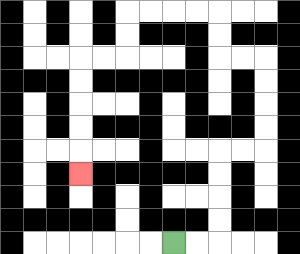{'start': '[7, 10]', 'end': '[3, 7]', 'path_directions': 'R,R,U,U,U,U,R,R,U,U,U,U,L,L,U,U,L,L,L,L,D,D,L,L,D,D,D,D,D', 'path_coordinates': '[[7, 10], [8, 10], [9, 10], [9, 9], [9, 8], [9, 7], [9, 6], [10, 6], [11, 6], [11, 5], [11, 4], [11, 3], [11, 2], [10, 2], [9, 2], [9, 1], [9, 0], [8, 0], [7, 0], [6, 0], [5, 0], [5, 1], [5, 2], [4, 2], [3, 2], [3, 3], [3, 4], [3, 5], [3, 6], [3, 7]]'}